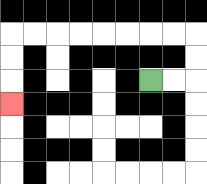{'start': '[6, 3]', 'end': '[0, 4]', 'path_directions': 'R,R,U,U,L,L,L,L,L,L,L,L,D,D,D', 'path_coordinates': '[[6, 3], [7, 3], [8, 3], [8, 2], [8, 1], [7, 1], [6, 1], [5, 1], [4, 1], [3, 1], [2, 1], [1, 1], [0, 1], [0, 2], [0, 3], [0, 4]]'}